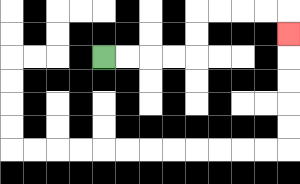{'start': '[4, 2]', 'end': '[12, 1]', 'path_directions': 'R,R,R,R,U,U,R,R,R,R,D', 'path_coordinates': '[[4, 2], [5, 2], [6, 2], [7, 2], [8, 2], [8, 1], [8, 0], [9, 0], [10, 0], [11, 0], [12, 0], [12, 1]]'}